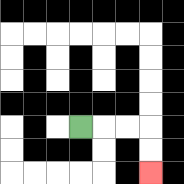{'start': '[3, 5]', 'end': '[6, 7]', 'path_directions': 'R,R,R,D,D', 'path_coordinates': '[[3, 5], [4, 5], [5, 5], [6, 5], [6, 6], [6, 7]]'}